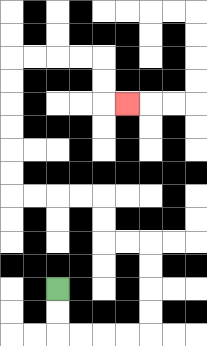{'start': '[2, 12]', 'end': '[5, 4]', 'path_directions': 'D,D,R,R,R,R,U,U,U,U,L,L,U,U,L,L,L,L,U,U,U,U,U,U,R,R,R,R,D,D,R', 'path_coordinates': '[[2, 12], [2, 13], [2, 14], [3, 14], [4, 14], [5, 14], [6, 14], [6, 13], [6, 12], [6, 11], [6, 10], [5, 10], [4, 10], [4, 9], [4, 8], [3, 8], [2, 8], [1, 8], [0, 8], [0, 7], [0, 6], [0, 5], [0, 4], [0, 3], [0, 2], [1, 2], [2, 2], [3, 2], [4, 2], [4, 3], [4, 4], [5, 4]]'}